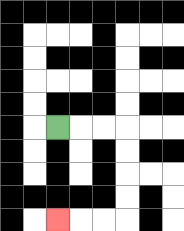{'start': '[2, 5]', 'end': '[2, 9]', 'path_directions': 'R,R,R,D,D,D,D,L,L,L', 'path_coordinates': '[[2, 5], [3, 5], [4, 5], [5, 5], [5, 6], [5, 7], [5, 8], [5, 9], [4, 9], [3, 9], [2, 9]]'}